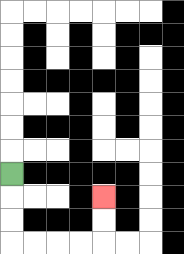{'start': '[0, 7]', 'end': '[4, 8]', 'path_directions': 'D,D,D,R,R,R,R,U,U', 'path_coordinates': '[[0, 7], [0, 8], [0, 9], [0, 10], [1, 10], [2, 10], [3, 10], [4, 10], [4, 9], [4, 8]]'}